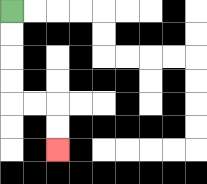{'start': '[0, 0]', 'end': '[2, 6]', 'path_directions': 'D,D,D,D,R,R,D,D', 'path_coordinates': '[[0, 0], [0, 1], [0, 2], [0, 3], [0, 4], [1, 4], [2, 4], [2, 5], [2, 6]]'}